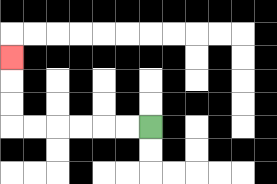{'start': '[6, 5]', 'end': '[0, 2]', 'path_directions': 'L,L,L,L,L,L,U,U,U', 'path_coordinates': '[[6, 5], [5, 5], [4, 5], [3, 5], [2, 5], [1, 5], [0, 5], [0, 4], [0, 3], [0, 2]]'}